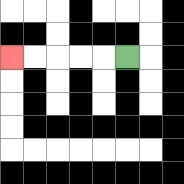{'start': '[5, 2]', 'end': '[0, 2]', 'path_directions': 'L,L,L,L,L', 'path_coordinates': '[[5, 2], [4, 2], [3, 2], [2, 2], [1, 2], [0, 2]]'}